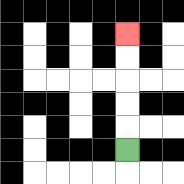{'start': '[5, 6]', 'end': '[5, 1]', 'path_directions': 'U,U,U,U,U', 'path_coordinates': '[[5, 6], [5, 5], [5, 4], [5, 3], [5, 2], [5, 1]]'}